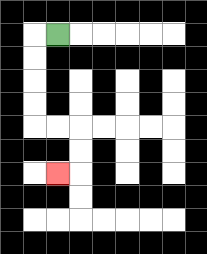{'start': '[2, 1]', 'end': '[2, 7]', 'path_directions': 'L,D,D,D,D,R,R,D,D,L', 'path_coordinates': '[[2, 1], [1, 1], [1, 2], [1, 3], [1, 4], [1, 5], [2, 5], [3, 5], [3, 6], [3, 7], [2, 7]]'}